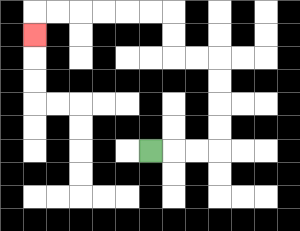{'start': '[6, 6]', 'end': '[1, 1]', 'path_directions': 'R,R,R,U,U,U,U,L,L,U,U,L,L,L,L,L,L,D', 'path_coordinates': '[[6, 6], [7, 6], [8, 6], [9, 6], [9, 5], [9, 4], [9, 3], [9, 2], [8, 2], [7, 2], [7, 1], [7, 0], [6, 0], [5, 0], [4, 0], [3, 0], [2, 0], [1, 0], [1, 1]]'}